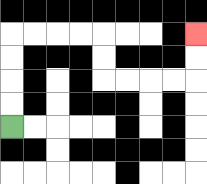{'start': '[0, 5]', 'end': '[8, 1]', 'path_directions': 'U,U,U,U,R,R,R,R,D,D,R,R,R,R,U,U', 'path_coordinates': '[[0, 5], [0, 4], [0, 3], [0, 2], [0, 1], [1, 1], [2, 1], [3, 1], [4, 1], [4, 2], [4, 3], [5, 3], [6, 3], [7, 3], [8, 3], [8, 2], [8, 1]]'}